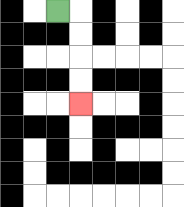{'start': '[2, 0]', 'end': '[3, 4]', 'path_directions': 'R,D,D,D,D', 'path_coordinates': '[[2, 0], [3, 0], [3, 1], [3, 2], [3, 3], [3, 4]]'}